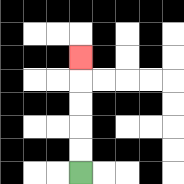{'start': '[3, 7]', 'end': '[3, 2]', 'path_directions': 'U,U,U,U,U', 'path_coordinates': '[[3, 7], [3, 6], [3, 5], [3, 4], [3, 3], [3, 2]]'}